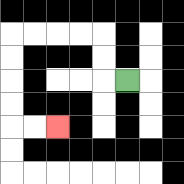{'start': '[5, 3]', 'end': '[2, 5]', 'path_directions': 'L,U,U,L,L,L,L,D,D,D,D,R,R', 'path_coordinates': '[[5, 3], [4, 3], [4, 2], [4, 1], [3, 1], [2, 1], [1, 1], [0, 1], [0, 2], [0, 3], [0, 4], [0, 5], [1, 5], [2, 5]]'}